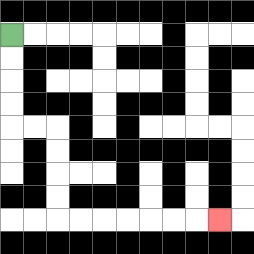{'start': '[0, 1]', 'end': '[9, 9]', 'path_directions': 'D,D,D,D,R,R,D,D,D,D,R,R,R,R,R,R,R', 'path_coordinates': '[[0, 1], [0, 2], [0, 3], [0, 4], [0, 5], [1, 5], [2, 5], [2, 6], [2, 7], [2, 8], [2, 9], [3, 9], [4, 9], [5, 9], [6, 9], [7, 9], [8, 9], [9, 9]]'}